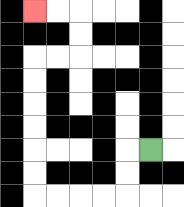{'start': '[6, 6]', 'end': '[1, 0]', 'path_directions': 'L,D,D,L,L,L,L,U,U,U,U,U,U,R,R,U,U,L,L', 'path_coordinates': '[[6, 6], [5, 6], [5, 7], [5, 8], [4, 8], [3, 8], [2, 8], [1, 8], [1, 7], [1, 6], [1, 5], [1, 4], [1, 3], [1, 2], [2, 2], [3, 2], [3, 1], [3, 0], [2, 0], [1, 0]]'}